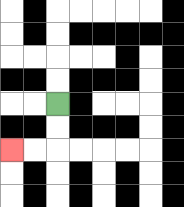{'start': '[2, 4]', 'end': '[0, 6]', 'path_directions': 'D,D,L,L', 'path_coordinates': '[[2, 4], [2, 5], [2, 6], [1, 6], [0, 6]]'}